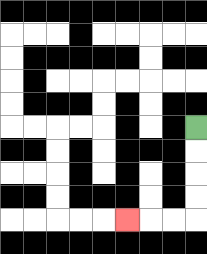{'start': '[8, 5]', 'end': '[5, 9]', 'path_directions': 'D,D,D,D,L,L,L', 'path_coordinates': '[[8, 5], [8, 6], [8, 7], [8, 8], [8, 9], [7, 9], [6, 9], [5, 9]]'}